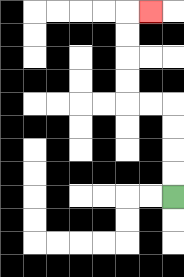{'start': '[7, 8]', 'end': '[6, 0]', 'path_directions': 'U,U,U,U,L,L,U,U,U,U,R', 'path_coordinates': '[[7, 8], [7, 7], [7, 6], [7, 5], [7, 4], [6, 4], [5, 4], [5, 3], [5, 2], [5, 1], [5, 0], [6, 0]]'}